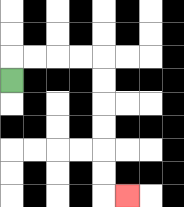{'start': '[0, 3]', 'end': '[5, 8]', 'path_directions': 'U,R,R,R,R,D,D,D,D,D,D,R', 'path_coordinates': '[[0, 3], [0, 2], [1, 2], [2, 2], [3, 2], [4, 2], [4, 3], [4, 4], [4, 5], [4, 6], [4, 7], [4, 8], [5, 8]]'}